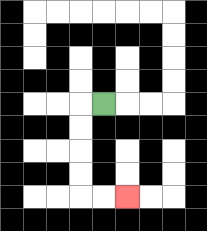{'start': '[4, 4]', 'end': '[5, 8]', 'path_directions': 'L,D,D,D,D,R,R', 'path_coordinates': '[[4, 4], [3, 4], [3, 5], [3, 6], [3, 7], [3, 8], [4, 8], [5, 8]]'}